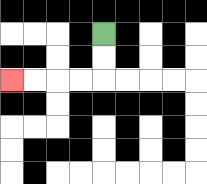{'start': '[4, 1]', 'end': '[0, 3]', 'path_directions': 'D,D,L,L,L,L', 'path_coordinates': '[[4, 1], [4, 2], [4, 3], [3, 3], [2, 3], [1, 3], [0, 3]]'}